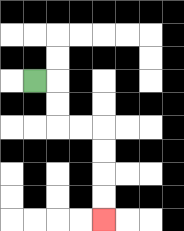{'start': '[1, 3]', 'end': '[4, 9]', 'path_directions': 'R,D,D,R,R,D,D,D,D', 'path_coordinates': '[[1, 3], [2, 3], [2, 4], [2, 5], [3, 5], [4, 5], [4, 6], [4, 7], [4, 8], [4, 9]]'}